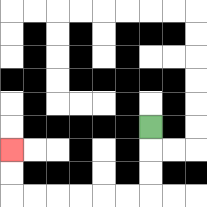{'start': '[6, 5]', 'end': '[0, 6]', 'path_directions': 'D,D,D,L,L,L,L,L,L,U,U', 'path_coordinates': '[[6, 5], [6, 6], [6, 7], [6, 8], [5, 8], [4, 8], [3, 8], [2, 8], [1, 8], [0, 8], [0, 7], [0, 6]]'}